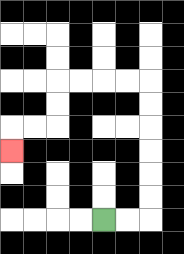{'start': '[4, 9]', 'end': '[0, 6]', 'path_directions': 'R,R,U,U,U,U,U,U,L,L,L,L,D,D,L,L,D', 'path_coordinates': '[[4, 9], [5, 9], [6, 9], [6, 8], [6, 7], [6, 6], [6, 5], [6, 4], [6, 3], [5, 3], [4, 3], [3, 3], [2, 3], [2, 4], [2, 5], [1, 5], [0, 5], [0, 6]]'}